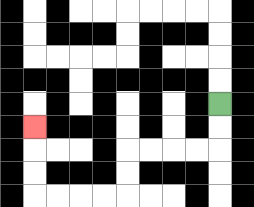{'start': '[9, 4]', 'end': '[1, 5]', 'path_directions': 'D,D,L,L,L,L,D,D,L,L,L,L,U,U,U', 'path_coordinates': '[[9, 4], [9, 5], [9, 6], [8, 6], [7, 6], [6, 6], [5, 6], [5, 7], [5, 8], [4, 8], [3, 8], [2, 8], [1, 8], [1, 7], [1, 6], [1, 5]]'}